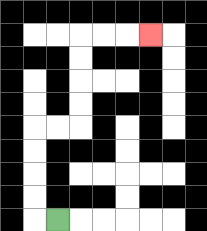{'start': '[2, 9]', 'end': '[6, 1]', 'path_directions': 'L,U,U,U,U,R,R,U,U,U,U,R,R,R', 'path_coordinates': '[[2, 9], [1, 9], [1, 8], [1, 7], [1, 6], [1, 5], [2, 5], [3, 5], [3, 4], [3, 3], [3, 2], [3, 1], [4, 1], [5, 1], [6, 1]]'}